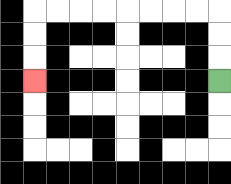{'start': '[9, 3]', 'end': '[1, 3]', 'path_directions': 'U,U,U,L,L,L,L,L,L,L,L,D,D,D', 'path_coordinates': '[[9, 3], [9, 2], [9, 1], [9, 0], [8, 0], [7, 0], [6, 0], [5, 0], [4, 0], [3, 0], [2, 0], [1, 0], [1, 1], [1, 2], [1, 3]]'}